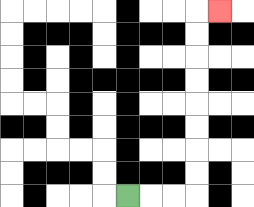{'start': '[5, 8]', 'end': '[9, 0]', 'path_directions': 'R,R,R,U,U,U,U,U,U,U,U,R', 'path_coordinates': '[[5, 8], [6, 8], [7, 8], [8, 8], [8, 7], [8, 6], [8, 5], [8, 4], [8, 3], [8, 2], [8, 1], [8, 0], [9, 0]]'}